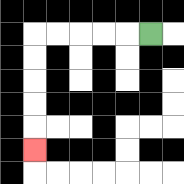{'start': '[6, 1]', 'end': '[1, 6]', 'path_directions': 'L,L,L,L,L,D,D,D,D,D', 'path_coordinates': '[[6, 1], [5, 1], [4, 1], [3, 1], [2, 1], [1, 1], [1, 2], [1, 3], [1, 4], [1, 5], [1, 6]]'}